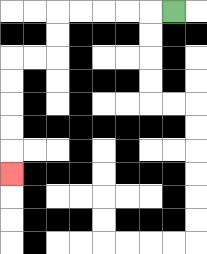{'start': '[7, 0]', 'end': '[0, 7]', 'path_directions': 'L,L,L,L,L,D,D,L,L,D,D,D,D,D', 'path_coordinates': '[[7, 0], [6, 0], [5, 0], [4, 0], [3, 0], [2, 0], [2, 1], [2, 2], [1, 2], [0, 2], [0, 3], [0, 4], [0, 5], [0, 6], [0, 7]]'}